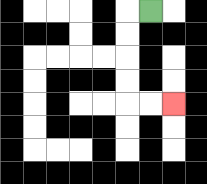{'start': '[6, 0]', 'end': '[7, 4]', 'path_directions': 'L,D,D,D,D,R,R', 'path_coordinates': '[[6, 0], [5, 0], [5, 1], [5, 2], [5, 3], [5, 4], [6, 4], [7, 4]]'}